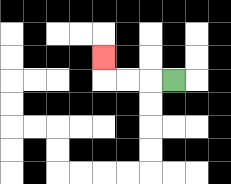{'start': '[7, 3]', 'end': '[4, 2]', 'path_directions': 'L,L,L,U', 'path_coordinates': '[[7, 3], [6, 3], [5, 3], [4, 3], [4, 2]]'}